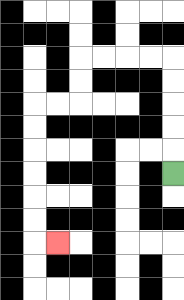{'start': '[7, 7]', 'end': '[2, 10]', 'path_directions': 'U,U,U,U,U,L,L,L,L,D,D,L,L,D,D,D,D,D,D,R', 'path_coordinates': '[[7, 7], [7, 6], [7, 5], [7, 4], [7, 3], [7, 2], [6, 2], [5, 2], [4, 2], [3, 2], [3, 3], [3, 4], [2, 4], [1, 4], [1, 5], [1, 6], [1, 7], [1, 8], [1, 9], [1, 10], [2, 10]]'}